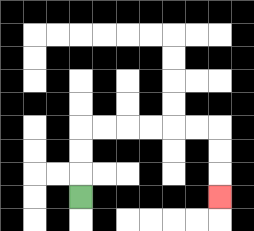{'start': '[3, 8]', 'end': '[9, 8]', 'path_directions': 'U,U,U,R,R,R,R,R,R,D,D,D', 'path_coordinates': '[[3, 8], [3, 7], [3, 6], [3, 5], [4, 5], [5, 5], [6, 5], [7, 5], [8, 5], [9, 5], [9, 6], [9, 7], [9, 8]]'}